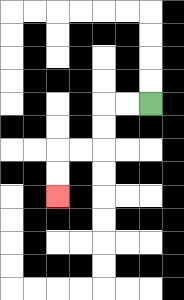{'start': '[6, 4]', 'end': '[2, 8]', 'path_directions': 'L,L,D,D,L,L,D,D', 'path_coordinates': '[[6, 4], [5, 4], [4, 4], [4, 5], [4, 6], [3, 6], [2, 6], [2, 7], [2, 8]]'}